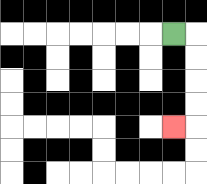{'start': '[7, 1]', 'end': '[7, 5]', 'path_directions': 'R,D,D,D,D,L', 'path_coordinates': '[[7, 1], [8, 1], [8, 2], [8, 3], [8, 4], [8, 5], [7, 5]]'}